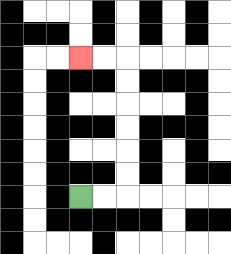{'start': '[3, 8]', 'end': '[3, 2]', 'path_directions': 'R,R,U,U,U,U,U,U,L,L', 'path_coordinates': '[[3, 8], [4, 8], [5, 8], [5, 7], [5, 6], [5, 5], [5, 4], [5, 3], [5, 2], [4, 2], [3, 2]]'}